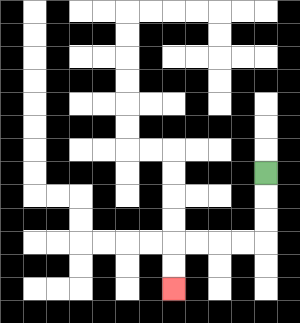{'start': '[11, 7]', 'end': '[7, 12]', 'path_directions': 'D,D,D,L,L,L,L,D,D', 'path_coordinates': '[[11, 7], [11, 8], [11, 9], [11, 10], [10, 10], [9, 10], [8, 10], [7, 10], [7, 11], [7, 12]]'}